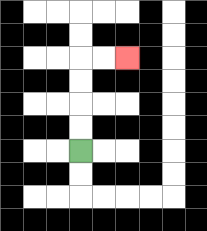{'start': '[3, 6]', 'end': '[5, 2]', 'path_directions': 'U,U,U,U,R,R', 'path_coordinates': '[[3, 6], [3, 5], [3, 4], [3, 3], [3, 2], [4, 2], [5, 2]]'}